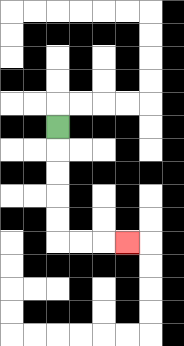{'start': '[2, 5]', 'end': '[5, 10]', 'path_directions': 'D,D,D,D,D,R,R,R', 'path_coordinates': '[[2, 5], [2, 6], [2, 7], [2, 8], [2, 9], [2, 10], [3, 10], [4, 10], [5, 10]]'}